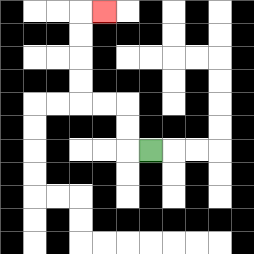{'start': '[6, 6]', 'end': '[4, 0]', 'path_directions': 'L,U,U,L,L,U,U,U,U,R', 'path_coordinates': '[[6, 6], [5, 6], [5, 5], [5, 4], [4, 4], [3, 4], [3, 3], [3, 2], [3, 1], [3, 0], [4, 0]]'}